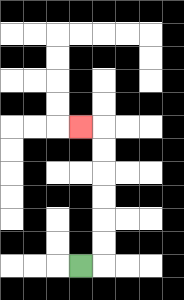{'start': '[3, 11]', 'end': '[3, 5]', 'path_directions': 'R,U,U,U,U,U,U,L', 'path_coordinates': '[[3, 11], [4, 11], [4, 10], [4, 9], [4, 8], [4, 7], [4, 6], [4, 5], [3, 5]]'}